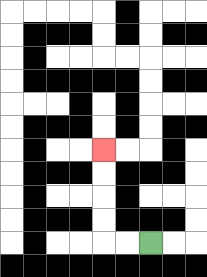{'start': '[6, 10]', 'end': '[4, 6]', 'path_directions': 'L,L,U,U,U,U', 'path_coordinates': '[[6, 10], [5, 10], [4, 10], [4, 9], [4, 8], [4, 7], [4, 6]]'}